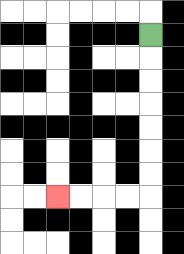{'start': '[6, 1]', 'end': '[2, 8]', 'path_directions': 'D,D,D,D,D,D,D,L,L,L,L', 'path_coordinates': '[[6, 1], [6, 2], [6, 3], [6, 4], [6, 5], [6, 6], [6, 7], [6, 8], [5, 8], [4, 8], [3, 8], [2, 8]]'}